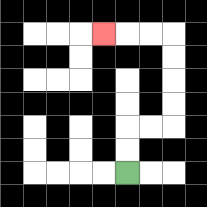{'start': '[5, 7]', 'end': '[4, 1]', 'path_directions': 'U,U,R,R,U,U,U,U,L,L,L', 'path_coordinates': '[[5, 7], [5, 6], [5, 5], [6, 5], [7, 5], [7, 4], [7, 3], [7, 2], [7, 1], [6, 1], [5, 1], [4, 1]]'}